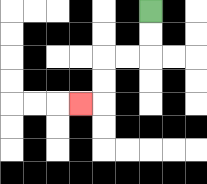{'start': '[6, 0]', 'end': '[3, 4]', 'path_directions': 'D,D,L,L,D,D,L', 'path_coordinates': '[[6, 0], [6, 1], [6, 2], [5, 2], [4, 2], [4, 3], [4, 4], [3, 4]]'}